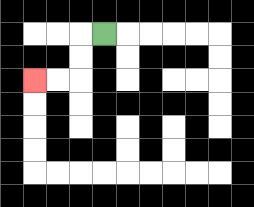{'start': '[4, 1]', 'end': '[1, 3]', 'path_directions': 'L,D,D,L,L', 'path_coordinates': '[[4, 1], [3, 1], [3, 2], [3, 3], [2, 3], [1, 3]]'}